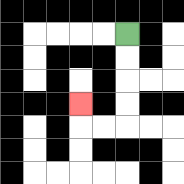{'start': '[5, 1]', 'end': '[3, 4]', 'path_directions': 'D,D,D,D,L,L,U', 'path_coordinates': '[[5, 1], [5, 2], [5, 3], [5, 4], [5, 5], [4, 5], [3, 5], [3, 4]]'}